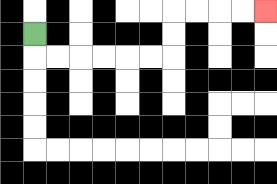{'start': '[1, 1]', 'end': '[11, 0]', 'path_directions': 'D,R,R,R,R,R,R,U,U,R,R,R,R', 'path_coordinates': '[[1, 1], [1, 2], [2, 2], [3, 2], [4, 2], [5, 2], [6, 2], [7, 2], [7, 1], [7, 0], [8, 0], [9, 0], [10, 0], [11, 0]]'}